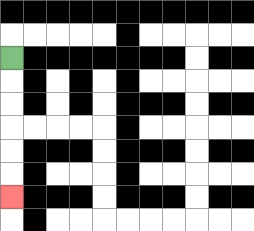{'start': '[0, 2]', 'end': '[0, 8]', 'path_directions': 'D,D,D,D,D,D', 'path_coordinates': '[[0, 2], [0, 3], [0, 4], [0, 5], [0, 6], [0, 7], [0, 8]]'}